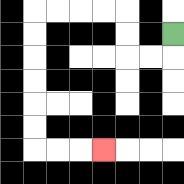{'start': '[7, 1]', 'end': '[4, 6]', 'path_directions': 'D,L,L,U,U,L,L,L,L,D,D,D,D,D,D,R,R,R', 'path_coordinates': '[[7, 1], [7, 2], [6, 2], [5, 2], [5, 1], [5, 0], [4, 0], [3, 0], [2, 0], [1, 0], [1, 1], [1, 2], [1, 3], [1, 4], [1, 5], [1, 6], [2, 6], [3, 6], [4, 6]]'}